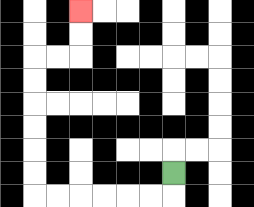{'start': '[7, 7]', 'end': '[3, 0]', 'path_directions': 'D,L,L,L,L,L,L,U,U,U,U,U,U,R,R,U,U', 'path_coordinates': '[[7, 7], [7, 8], [6, 8], [5, 8], [4, 8], [3, 8], [2, 8], [1, 8], [1, 7], [1, 6], [1, 5], [1, 4], [1, 3], [1, 2], [2, 2], [3, 2], [3, 1], [3, 0]]'}